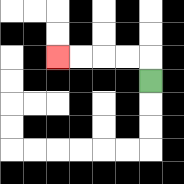{'start': '[6, 3]', 'end': '[2, 2]', 'path_directions': 'U,L,L,L,L', 'path_coordinates': '[[6, 3], [6, 2], [5, 2], [4, 2], [3, 2], [2, 2]]'}